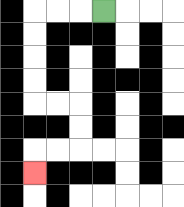{'start': '[4, 0]', 'end': '[1, 7]', 'path_directions': 'L,L,L,D,D,D,D,R,R,D,D,L,L,D', 'path_coordinates': '[[4, 0], [3, 0], [2, 0], [1, 0], [1, 1], [1, 2], [1, 3], [1, 4], [2, 4], [3, 4], [3, 5], [3, 6], [2, 6], [1, 6], [1, 7]]'}